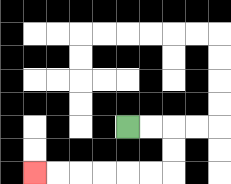{'start': '[5, 5]', 'end': '[1, 7]', 'path_directions': 'R,R,D,D,L,L,L,L,L,L', 'path_coordinates': '[[5, 5], [6, 5], [7, 5], [7, 6], [7, 7], [6, 7], [5, 7], [4, 7], [3, 7], [2, 7], [1, 7]]'}